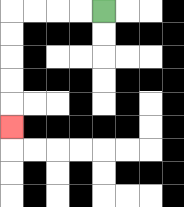{'start': '[4, 0]', 'end': '[0, 5]', 'path_directions': 'L,L,L,L,D,D,D,D,D', 'path_coordinates': '[[4, 0], [3, 0], [2, 0], [1, 0], [0, 0], [0, 1], [0, 2], [0, 3], [0, 4], [0, 5]]'}